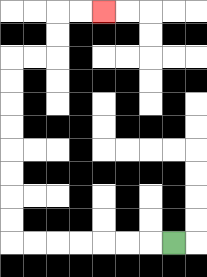{'start': '[7, 10]', 'end': '[4, 0]', 'path_directions': 'L,L,L,L,L,L,L,U,U,U,U,U,U,U,U,R,R,U,U,R,R', 'path_coordinates': '[[7, 10], [6, 10], [5, 10], [4, 10], [3, 10], [2, 10], [1, 10], [0, 10], [0, 9], [0, 8], [0, 7], [0, 6], [0, 5], [0, 4], [0, 3], [0, 2], [1, 2], [2, 2], [2, 1], [2, 0], [3, 0], [4, 0]]'}